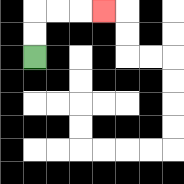{'start': '[1, 2]', 'end': '[4, 0]', 'path_directions': 'U,U,R,R,R', 'path_coordinates': '[[1, 2], [1, 1], [1, 0], [2, 0], [3, 0], [4, 0]]'}